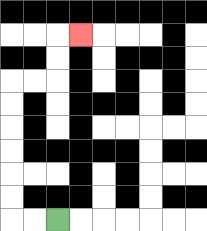{'start': '[2, 9]', 'end': '[3, 1]', 'path_directions': 'L,L,U,U,U,U,U,U,R,R,U,U,R', 'path_coordinates': '[[2, 9], [1, 9], [0, 9], [0, 8], [0, 7], [0, 6], [0, 5], [0, 4], [0, 3], [1, 3], [2, 3], [2, 2], [2, 1], [3, 1]]'}